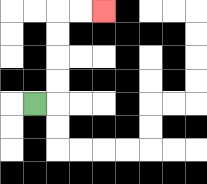{'start': '[1, 4]', 'end': '[4, 0]', 'path_directions': 'R,U,U,U,U,R,R', 'path_coordinates': '[[1, 4], [2, 4], [2, 3], [2, 2], [2, 1], [2, 0], [3, 0], [4, 0]]'}